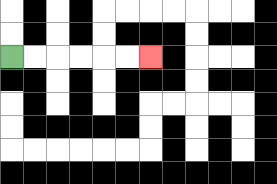{'start': '[0, 2]', 'end': '[6, 2]', 'path_directions': 'R,R,R,R,R,R', 'path_coordinates': '[[0, 2], [1, 2], [2, 2], [3, 2], [4, 2], [5, 2], [6, 2]]'}